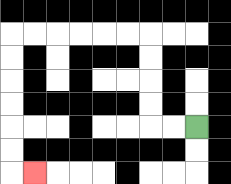{'start': '[8, 5]', 'end': '[1, 7]', 'path_directions': 'L,L,U,U,U,U,L,L,L,L,L,L,D,D,D,D,D,D,R', 'path_coordinates': '[[8, 5], [7, 5], [6, 5], [6, 4], [6, 3], [6, 2], [6, 1], [5, 1], [4, 1], [3, 1], [2, 1], [1, 1], [0, 1], [0, 2], [0, 3], [0, 4], [0, 5], [0, 6], [0, 7], [1, 7]]'}